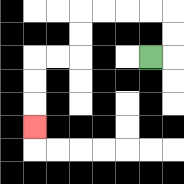{'start': '[6, 2]', 'end': '[1, 5]', 'path_directions': 'R,U,U,L,L,L,L,D,D,L,L,D,D,D', 'path_coordinates': '[[6, 2], [7, 2], [7, 1], [7, 0], [6, 0], [5, 0], [4, 0], [3, 0], [3, 1], [3, 2], [2, 2], [1, 2], [1, 3], [1, 4], [1, 5]]'}